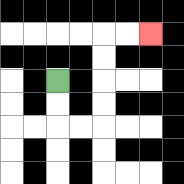{'start': '[2, 3]', 'end': '[6, 1]', 'path_directions': 'D,D,R,R,U,U,U,U,R,R', 'path_coordinates': '[[2, 3], [2, 4], [2, 5], [3, 5], [4, 5], [4, 4], [4, 3], [4, 2], [4, 1], [5, 1], [6, 1]]'}